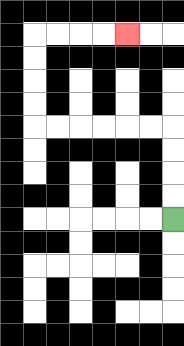{'start': '[7, 9]', 'end': '[5, 1]', 'path_directions': 'U,U,U,U,L,L,L,L,L,L,U,U,U,U,R,R,R,R', 'path_coordinates': '[[7, 9], [7, 8], [7, 7], [7, 6], [7, 5], [6, 5], [5, 5], [4, 5], [3, 5], [2, 5], [1, 5], [1, 4], [1, 3], [1, 2], [1, 1], [2, 1], [3, 1], [4, 1], [5, 1]]'}